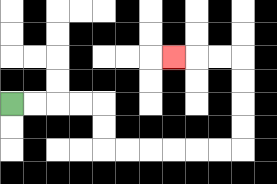{'start': '[0, 4]', 'end': '[7, 2]', 'path_directions': 'R,R,R,R,D,D,R,R,R,R,R,R,U,U,U,U,L,L,L', 'path_coordinates': '[[0, 4], [1, 4], [2, 4], [3, 4], [4, 4], [4, 5], [4, 6], [5, 6], [6, 6], [7, 6], [8, 6], [9, 6], [10, 6], [10, 5], [10, 4], [10, 3], [10, 2], [9, 2], [8, 2], [7, 2]]'}